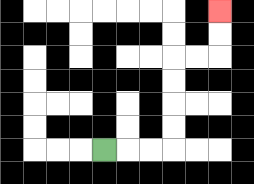{'start': '[4, 6]', 'end': '[9, 0]', 'path_directions': 'R,R,R,U,U,U,U,R,R,U,U', 'path_coordinates': '[[4, 6], [5, 6], [6, 6], [7, 6], [7, 5], [7, 4], [7, 3], [7, 2], [8, 2], [9, 2], [9, 1], [9, 0]]'}